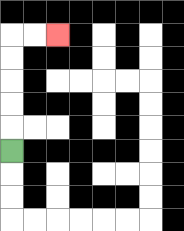{'start': '[0, 6]', 'end': '[2, 1]', 'path_directions': 'U,U,U,U,U,R,R', 'path_coordinates': '[[0, 6], [0, 5], [0, 4], [0, 3], [0, 2], [0, 1], [1, 1], [2, 1]]'}